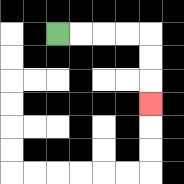{'start': '[2, 1]', 'end': '[6, 4]', 'path_directions': 'R,R,R,R,D,D,D', 'path_coordinates': '[[2, 1], [3, 1], [4, 1], [5, 1], [6, 1], [6, 2], [6, 3], [6, 4]]'}